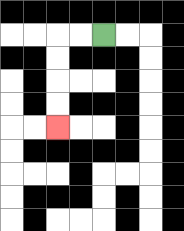{'start': '[4, 1]', 'end': '[2, 5]', 'path_directions': 'L,L,D,D,D,D', 'path_coordinates': '[[4, 1], [3, 1], [2, 1], [2, 2], [2, 3], [2, 4], [2, 5]]'}